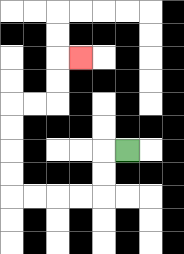{'start': '[5, 6]', 'end': '[3, 2]', 'path_directions': 'L,D,D,L,L,L,L,U,U,U,U,R,R,U,U,R', 'path_coordinates': '[[5, 6], [4, 6], [4, 7], [4, 8], [3, 8], [2, 8], [1, 8], [0, 8], [0, 7], [0, 6], [0, 5], [0, 4], [1, 4], [2, 4], [2, 3], [2, 2], [3, 2]]'}